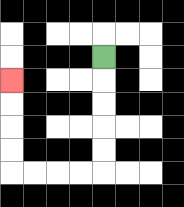{'start': '[4, 2]', 'end': '[0, 3]', 'path_directions': 'D,D,D,D,D,L,L,L,L,U,U,U,U', 'path_coordinates': '[[4, 2], [4, 3], [4, 4], [4, 5], [4, 6], [4, 7], [3, 7], [2, 7], [1, 7], [0, 7], [0, 6], [0, 5], [0, 4], [0, 3]]'}